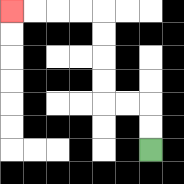{'start': '[6, 6]', 'end': '[0, 0]', 'path_directions': 'U,U,L,L,U,U,U,U,L,L,L,L', 'path_coordinates': '[[6, 6], [6, 5], [6, 4], [5, 4], [4, 4], [4, 3], [4, 2], [4, 1], [4, 0], [3, 0], [2, 0], [1, 0], [0, 0]]'}